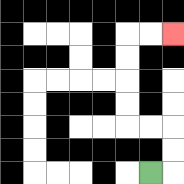{'start': '[6, 7]', 'end': '[7, 1]', 'path_directions': 'R,U,U,L,L,U,U,U,U,R,R', 'path_coordinates': '[[6, 7], [7, 7], [7, 6], [7, 5], [6, 5], [5, 5], [5, 4], [5, 3], [5, 2], [5, 1], [6, 1], [7, 1]]'}